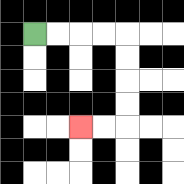{'start': '[1, 1]', 'end': '[3, 5]', 'path_directions': 'R,R,R,R,D,D,D,D,L,L', 'path_coordinates': '[[1, 1], [2, 1], [3, 1], [4, 1], [5, 1], [5, 2], [5, 3], [5, 4], [5, 5], [4, 5], [3, 5]]'}